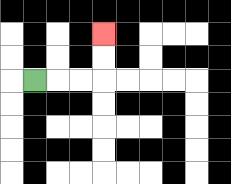{'start': '[1, 3]', 'end': '[4, 1]', 'path_directions': 'R,R,R,U,U', 'path_coordinates': '[[1, 3], [2, 3], [3, 3], [4, 3], [4, 2], [4, 1]]'}